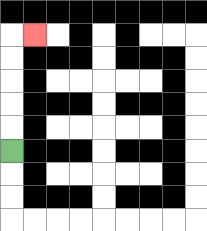{'start': '[0, 6]', 'end': '[1, 1]', 'path_directions': 'U,U,U,U,U,R', 'path_coordinates': '[[0, 6], [0, 5], [0, 4], [0, 3], [0, 2], [0, 1], [1, 1]]'}